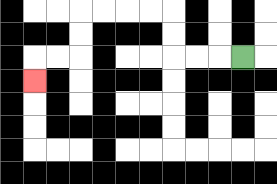{'start': '[10, 2]', 'end': '[1, 3]', 'path_directions': 'L,L,L,U,U,L,L,L,L,D,D,L,L,D', 'path_coordinates': '[[10, 2], [9, 2], [8, 2], [7, 2], [7, 1], [7, 0], [6, 0], [5, 0], [4, 0], [3, 0], [3, 1], [3, 2], [2, 2], [1, 2], [1, 3]]'}